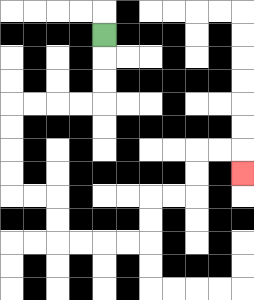{'start': '[4, 1]', 'end': '[10, 7]', 'path_directions': 'D,D,D,L,L,L,L,D,D,D,D,R,R,D,D,R,R,R,R,U,U,R,R,U,U,R,R,D', 'path_coordinates': '[[4, 1], [4, 2], [4, 3], [4, 4], [3, 4], [2, 4], [1, 4], [0, 4], [0, 5], [0, 6], [0, 7], [0, 8], [1, 8], [2, 8], [2, 9], [2, 10], [3, 10], [4, 10], [5, 10], [6, 10], [6, 9], [6, 8], [7, 8], [8, 8], [8, 7], [8, 6], [9, 6], [10, 6], [10, 7]]'}